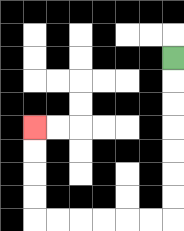{'start': '[7, 2]', 'end': '[1, 5]', 'path_directions': 'D,D,D,D,D,D,D,L,L,L,L,L,L,U,U,U,U', 'path_coordinates': '[[7, 2], [7, 3], [7, 4], [7, 5], [7, 6], [7, 7], [7, 8], [7, 9], [6, 9], [5, 9], [4, 9], [3, 9], [2, 9], [1, 9], [1, 8], [1, 7], [1, 6], [1, 5]]'}